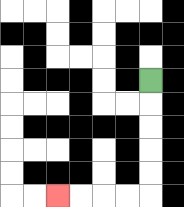{'start': '[6, 3]', 'end': '[2, 8]', 'path_directions': 'D,D,D,D,D,L,L,L,L', 'path_coordinates': '[[6, 3], [6, 4], [6, 5], [6, 6], [6, 7], [6, 8], [5, 8], [4, 8], [3, 8], [2, 8]]'}